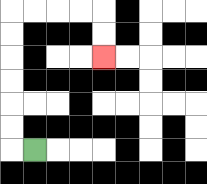{'start': '[1, 6]', 'end': '[4, 2]', 'path_directions': 'L,U,U,U,U,U,U,R,R,R,R,D,D', 'path_coordinates': '[[1, 6], [0, 6], [0, 5], [0, 4], [0, 3], [0, 2], [0, 1], [0, 0], [1, 0], [2, 0], [3, 0], [4, 0], [4, 1], [4, 2]]'}